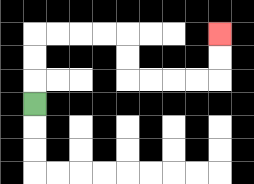{'start': '[1, 4]', 'end': '[9, 1]', 'path_directions': 'U,U,U,R,R,R,R,D,D,R,R,R,R,U,U', 'path_coordinates': '[[1, 4], [1, 3], [1, 2], [1, 1], [2, 1], [3, 1], [4, 1], [5, 1], [5, 2], [5, 3], [6, 3], [7, 3], [8, 3], [9, 3], [9, 2], [9, 1]]'}